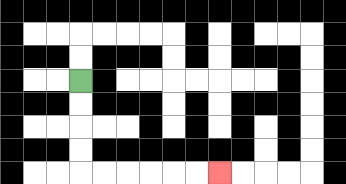{'start': '[3, 3]', 'end': '[9, 7]', 'path_directions': 'D,D,D,D,R,R,R,R,R,R', 'path_coordinates': '[[3, 3], [3, 4], [3, 5], [3, 6], [3, 7], [4, 7], [5, 7], [6, 7], [7, 7], [8, 7], [9, 7]]'}